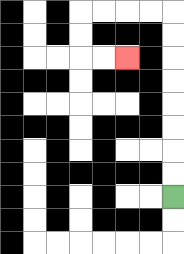{'start': '[7, 8]', 'end': '[5, 2]', 'path_directions': 'U,U,U,U,U,U,U,U,L,L,L,L,D,D,R,R', 'path_coordinates': '[[7, 8], [7, 7], [7, 6], [7, 5], [7, 4], [7, 3], [7, 2], [7, 1], [7, 0], [6, 0], [5, 0], [4, 0], [3, 0], [3, 1], [3, 2], [4, 2], [5, 2]]'}